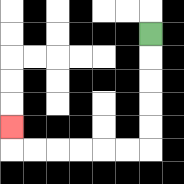{'start': '[6, 1]', 'end': '[0, 5]', 'path_directions': 'D,D,D,D,D,L,L,L,L,L,L,U', 'path_coordinates': '[[6, 1], [6, 2], [6, 3], [6, 4], [6, 5], [6, 6], [5, 6], [4, 6], [3, 6], [2, 6], [1, 6], [0, 6], [0, 5]]'}